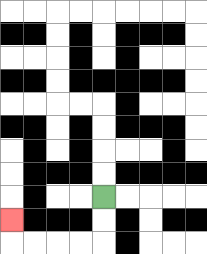{'start': '[4, 8]', 'end': '[0, 9]', 'path_directions': 'D,D,L,L,L,L,U', 'path_coordinates': '[[4, 8], [4, 9], [4, 10], [3, 10], [2, 10], [1, 10], [0, 10], [0, 9]]'}